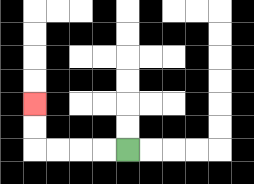{'start': '[5, 6]', 'end': '[1, 4]', 'path_directions': 'L,L,L,L,U,U', 'path_coordinates': '[[5, 6], [4, 6], [3, 6], [2, 6], [1, 6], [1, 5], [1, 4]]'}